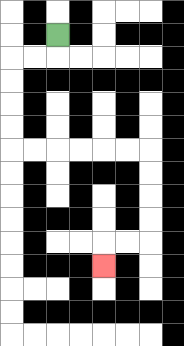{'start': '[2, 1]', 'end': '[4, 11]', 'path_directions': 'D,L,L,D,D,D,D,R,R,R,R,R,R,D,D,D,D,L,L,D', 'path_coordinates': '[[2, 1], [2, 2], [1, 2], [0, 2], [0, 3], [0, 4], [0, 5], [0, 6], [1, 6], [2, 6], [3, 6], [4, 6], [5, 6], [6, 6], [6, 7], [6, 8], [6, 9], [6, 10], [5, 10], [4, 10], [4, 11]]'}